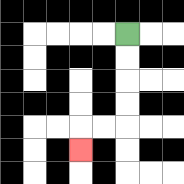{'start': '[5, 1]', 'end': '[3, 6]', 'path_directions': 'D,D,D,D,L,L,D', 'path_coordinates': '[[5, 1], [5, 2], [5, 3], [5, 4], [5, 5], [4, 5], [3, 5], [3, 6]]'}